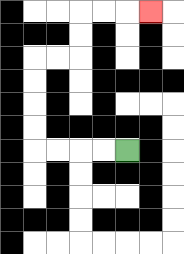{'start': '[5, 6]', 'end': '[6, 0]', 'path_directions': 'L,L,L,L,U,U,U,U,R,R,U,U,R,R,R', 'path_coordinates': '[[5, 6], [4, 6], [3, 6], [2, 6], [1, 6], [1, 5], [1, 4], [1, 3], [1, 2], [2, 2], [3, 2], [3, 1], [3, 0], [4, 0], [5, 0], [6, 0]]'}